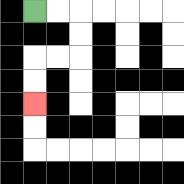{'start': '[1, 0]', 'end': '[1, 4]', 'path_directions': 'R,R,D,D,L,L,D,D', 'path_coordinates': '[[1, 0], [2, 0], [3, 0], [3, 1], [3, 2], [2, 2], [1, 2], [1, 3], [1, 4]]'}